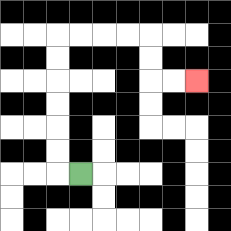{'start': '[3, 7]', 'end': '[8, 3]', 'path_directions': 'L,U,U,U,U,U,U,R,R,R,R,D,D,R,R', 'path_coordinates': '[[3, 7], [2, 7], [2, 6], [2, 5], [2, 4], [2, 3], [2, 2], [2, 1], [3, 1], [4, 1], [5, 1], [6, 1], [6, 2], [6, 3], [7, 3], [8, 3]]'}